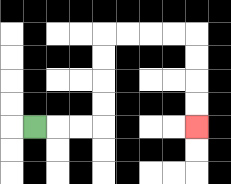{'start': '[1, 5]', 'end': '[8, 5]', 'path_directions': 'R,R,R,U,U,U,U,R,R,R,R,D,D,D,D', 'path_coordinates': '[[1, 5], [2, 5], [3, 5], [4, 5], [4, 4], [4, 3], [4, 2], [4, 1], [5, 1], [6, 1], [7, 1], [8, 1], [8, 2], [8, 3], [8, 4], [8, 5]]'}